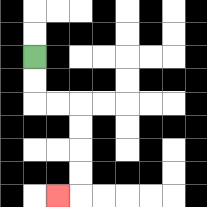{'start': '[1, 2]', 'end': '[2, 8]', 'path_directions': 'D,D,R,R,D,D,D,D,L', 'path_coordinates': '[[1, 2], [1, 3], [1, 4], [2, 4], [3, 4], [3, 5], [3, 6], [3, 7], [3, 8], [2, 8]]'}